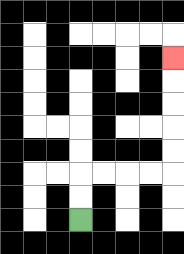{'start': '[3, 9]', 'end': '[7, 2]', 'path_directions': 'U,U,R,R,R,R,U,U,U,U,U', 'path_coordinates': '[[3, 9], [3, 8], [3, 7], [4, 7], [5, 7], [6, 7], [7, 7], [7, 6], [7, 5], [7, 4], [7, 3], [7, 2]]'}